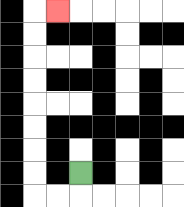{'start': '[3, 7]', 'end': '[2, 0]', 'path_directions': 'D,L,L,U,U,U,U,U,U,U,U,R', 'path_coordinates': '[[3, 7], [3, 8], [2, 8], [1, 8], [1, 7], [1, 6], [1, 5], [1, 4], [1, 3], [1, 2], [1, 1], [1, 0], [2, 0]]'}